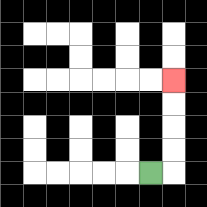{'start': '[6, 7]', 'end': '[7, 3]', 'path_directions': 'R,U,U,U,U', 'path_coordinates': '[[6, 7], [7, 7], [7, 6], [7, 5], [7, 4], [7, 3]]'}